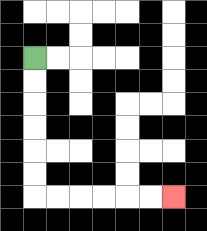{'start': '[1, 2]', 'end': '[7, 8]', 'path_directions': 'D,D,D,D,D,D,R,R,R,R,R,R', 'path_coordinates': '[[1, 2], [1, 3], [1, 4], [1, 5], [1, 6], [1, 7], [1, 8], [2, 8], [3, 8], [4, 8], [5, 8], [6, 8], [7, 8]]'}